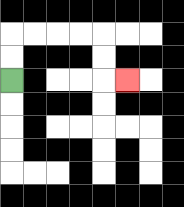{'start': '[0, 3]', 'end': '[5, 3]', 'path_directions': 'U,U,R,R,R,R,D,D,R', 'path_coordinates': '[[0, 3], [0, 2], [0, 1], [1, 1], [2, 1], [3, 1], [4, 1], [4, 2], [4, 3], [5, 3]]'}